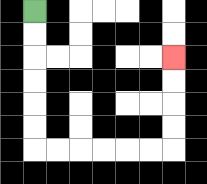{'start': '[1, 0]', 'end': '[7, 2]', 'path_directions': 'D,D,D,D,D,D,R,R,R,R,R,R,U,U,U,U', 'path_coordinates': '[[1, 0], [1, 1], [1, 2], [1, 3], [1, 4], [1, 5], [1, 6], [2, 6], [3, 6], [4, 6], [5, 6], [6, 6], [7, 6], [7, 5], [7, 4], [7, 3], [7, 2]]'}